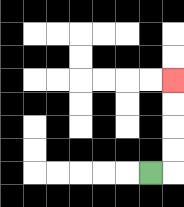{'start': '[6, 7]', 'end': '[7, 3]', 'path_directions': 'R,U,U,U,U', 'path_coordinates': '[[6, 7], [7, 7], [7, 6], [7, 5], [7, 4], [7, 3]]'}